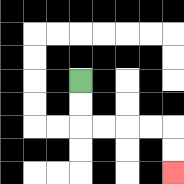{'start': '[3, 3]', 'end': '[7, 7]', 'path_directions': 'D,D,R,R,R,R,D,D', 'path_coordinates': '[[3, 3], [3, 4], [3, 5], [4, 5], [5, 5], [6, 5], [7, 5], [7, 6], [7, 7]]'}